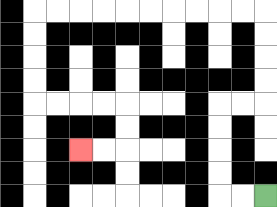{'start': '[11, 8]', 'end': '[3, 6]', 'path_directions': 'L,L,U,U,U,U,R,R,U,U,U,U,L,L,L,L,L,L,L,L,L,L,D,D,D,D,R,R,R,R,D,D,L,L', 'path_coordinates': '[[11, 8], [10, 8], [9, 8], [9, 7], [9, 6], [9, 5], [9, 4], [10, 4], [11, 4], [11, 3], [11, 2], [11, 1], [11, 0], [10, 0], [9, 0], [8, 0], [7, 0], [6, 0], [5, 0], [4, 0], [3, 0], [2, 0], [1, 0], [1, 1], [1, 2], [1, 3], [1, 4], [2, 4], [3, 4], [4, 4], [5, 4], [5, 5], [5, 6], [4, 6], [3, 6]]'}